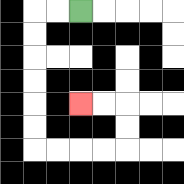{'start': '[3, 0]', 'end': '[3, 4]', 'path_directions': 'L,L,D,D,D,D,D,D,R,R,R,R,U,U,L,L', 'path_coordinates': '[[3, 0], [2, 0], [1, 0], [1, 1], [1, 2], [1, 3], [1, 4], [1, 5], [1, 6], [2, 6], [3, 6], [4, 6], [5, 6], [5, 5], [5, 4], [4, 4], [3, 4]]'}